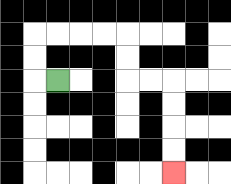{'start': '[2, 3]', 'end': '[7, 7]', 'path_directions': 'L,U,U,R,R,R,R,D,D,R,R,D,D,D,D', 'path_coordinates': '[[2, 3], [1, 3], [1, 2], [1, 1], [2, 1], [3, 1], [4, 1], [5, 1], [5, 2], [5, 3], [6, 3], [7, 3], [7, 4], [7, 5], [7, 6], [7, 7]]'}